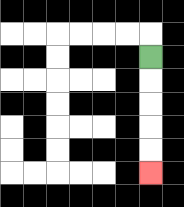{'start': '[6, 2]', 'end': '[6, 7]', 'path_directions': 'D,D,D,D,D', 'path_coordinates': '[[6, 2], [6, 3], [6, 4], [6, 5], [6, 6], [6, 7]]'}